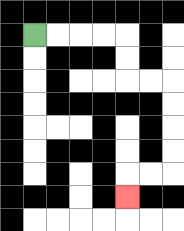{'start': '[1, 1]', 'end': '[5, 8]', 'path_directions': 'R,R,R,R,D,D,R,R,D,D,D,D,L,L,D', 'path_coordinates': '[[1, 1], [2, 1], [3, 1], [4, 1], [5, 1], [5, 2], [5, 3], [6, 3], [7, 3], [7, 4], [7, 5], [7, 6], [7, 7], [6, 7], [5, 7], [5, 8]]'}